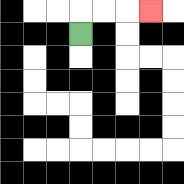{'start': '[3, 1]', 'end': '[6, 0]', 'path_directions': 'U,R,R,R', 'path_coordinates': '[[3, 1], [3, 0], [4, 0], [5, 0], [6, 0]]'}